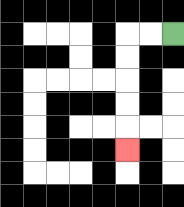{'start': '[7, 1]', 'end': '[5, 6]', 'path_directions': 'L,L,D,D,D,D,D', 'path_coordinates': '[[7, 1], [6, 1], [5, 1], [5, 2], [5, 3], [5, 4], [5, 5], [5, 6]]'}